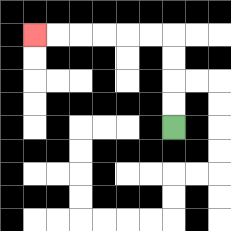{'start': '[7, 5]', 'end': '[1, 1]', 'path_directions': 'U,U,U,U,L,L,L,L,L,L', 'path_coordinates': '[[7, 5], [7, 4], [7, 3], [7, 2], [7, 1], [6, 1], [5, 1], [4, 1], [3, 1], [2, 1], [1, 1]]'}